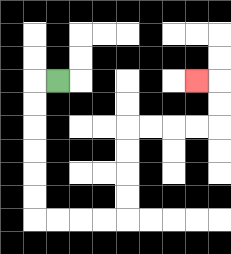{'start': '[2, 3]', 'end': '[8, 3]', 'path_directions': 'L,D,D,D,D,D,D,R,R,R,R,U,U,U,U,R,R,R,R,U,U,L', 'path_coordinates': '[[2, 3], [1, 3], [1, 4], [1, 5], [1, 6], [1, 7], [1, 8], [1, 9], [2, 9], [3, 9], [4, 9], [5, 9], [5, 8], [5, 7], [5, 6], [5, 5], [6, 5], [7, 5], [8, 5], [9, 5], [9, 4], [9, 3], [8, 3]]'}